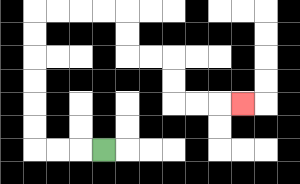{'start': '[4, 6]', 'end': '[10, 4]', 'path_directions': 'L,L,L,U,U,U,U,U,U,R,R,R,R,D,D,R,R,D,D,R,R,R', 'path_coordinates': '[[4, 6], [3, 6], [2, 6], [1, 6], [1, 5], [1, 4], [1, 3], [1, 2], [1, 1], [1, 0], [2, 0], [3, 0], [4, 0], [5, 0], [5, 1], [5, 2], [6, 2], [7, 2], [7, 3], [7, 4], [8, 4], [9, 4], [10, 4]]'}